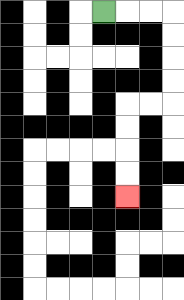{'start': '[4, 0]', 'end': '[5, 8]', 'path_directions': 'R,R,R,D,D,D,D,L,L,D,D,D,D', 'path_coordinates': '[[4, 0], [5, 0], [6, 0], [7, 0], [7, 1], [7, 2], [7, 3], [7, 4], [6, 4], [5, 4], [5, 5], [5, 6], [5, 7], [5, 8]]'}